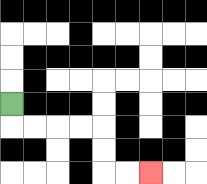{'start': '[0, 4]', 'end': '[6, 7]', 'path_directions': 'D,R,R,R,R,D,D,R,R', 'path_coordinates': '[[0, 4], [0, 5], [1, 5], [2, 5], [3, 5], [4, 5], [4, 6], [4, 7], [5, 7], [6, 7]]'}